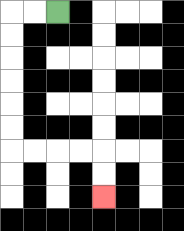{'start': '[2, 0]', 'end': '[4, 8]', 'path_directions': 'L,L,D,D,D,D,D,D,R,R,R,R,D,D', 'path_coordinates': '[[2, 0], [1, 0], [0, 0], [0, 1], [0, 2], [0, 3], [0, 4], [0, 5], [0, 6], [1, 6], [2, 6], [3, 6], [4, 6], [4, 7], [4, 8]]'}